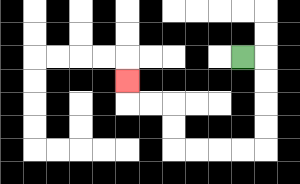{'start': '[10, 2]', 'end': '[5, 3]', 'path_directions': 'R,D,D,D,D,L,L,L,L,U,U,L,L,U', 'path_coordinates': '[[10, 2], [11, 2], [11, 3], [11, 4], [11, 5], [11, 6], [10, 6], [9, 6], [8, 6], [7, 6], [7, 5], [7, 4], [6, 4], [5, 4], [5, 3]]'}